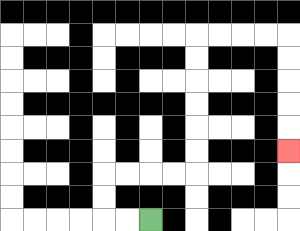{'start': '[6, 9]', 'end': '[12, 6]', 'path_directions': 'L,L,U,U,R,R,R,R,U,U,U,U,U,U,R,R,R,R,D,D,D,D,D', 'path_coordinates': '[[6, 9], [5, 9], [4, 9], [4, 8], [4, 7], [5, 7], [6, 7], [7, 7], [8, 7], [8, 6], [8, 5], [8, 4], [8, 3], [8, 2], [8, 1], [9, 1], [10, 1], [11, 1], [12, 1], [12, 2], [12, 3], [12, 4], [12, 5], [12, 6]]'}